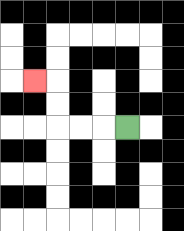{'start': '[5, 5]', 'end': '[1, 3]', 'path_directions': 'L,L,L,U,U,L', 'path_coordinates': '[[5, 5], [4, 5], [3, 5], [2, 5], [2, 4], [2, 3], [1, 3]]'}